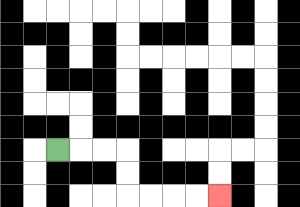{'start': '[2, 6]', 'end': '[9, 8]', 'path_directions': 'R,R,R,D,D,R,R,R,R', 'path_coordinates': '[[2, 6], [3, 6], [4, 6], [5, 6], [5, 7], [5, 8], [6, 8], [7, 8], [8, 8], [9, 8]]'}